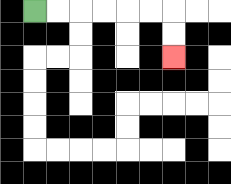{'start': '[1, 0]', 'end': '[7, 2]', 'path_directions': 'R,R,R,R,R,R,D,D', 'path_coordinates': '[[1, 0], [2, 0], [3, 0], [4, 0], [5, 0], [6, 0], [7, 0], [7, 1], [7, 2]]'}